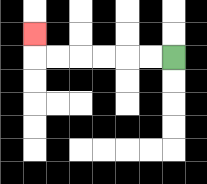{'start': '[7, 2]', 'end': '[1, 1]', 'path_directions': 'L,L,L,L,L,L,U', 'path_coordinates': '[[7, 2], [6, 2], [5, 2], [4, 2], [3, 2], [2, 2], [1, 2], [1, 1]]'}